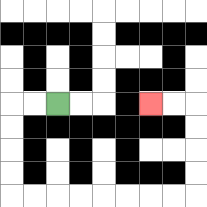{'start': '[2, 4]', 'end': '[6, 4]', 'path_directions': 'L,L,D,D,D,D,R,R,R,R,R,R,R,R,U,U,U,U,L,L', 'path_coordinates': '[[2, 4], [1, 4], [0, 4], [0, 5], [0, 6], [0, 7], [0, 8], [1, 8], [2, 8], [3, 8], [4, 8], [5, 8], [6, 8], [7, 8], [8, 8], [8, 7], [8, 6], [8, 5], [8, 4], [7, 4], [6, 4]]'}